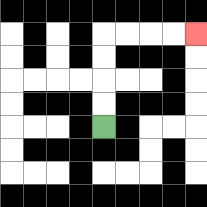{'start': '[4, 5]', 'end': '[8, 1]', 'path_directions': 'U,U,U,U,R,R,R,R', 'path_coordinates': '[[4, 5], [4, 4], [4, 3], [4, 2], [4, 1], [5, 1], [6, 1], [7, 1], [8, 1]]'}